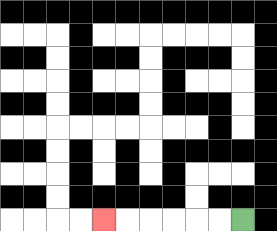{'start': '[10, 9]', 'end': '[4, 9]', 'path_directions': 'L,L,L,L,L,L', 'path_coordinates': '[[10, 9], [9, 9], [8, 9], [7, 9], [6, 9], [5, 9], [4, 9]]'}